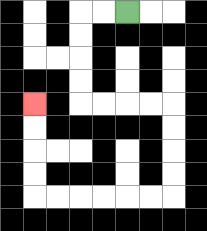{'start': '[5, 0]', 'end': '[1, 4]', 'path_directions': 'L,L,D,D,D,D,R,R,R,R,D,D,D,D,L,L,L,L,L,L,U,U,U,U', 'path_coordinates': '[[5, 0], [4, 0], [3, 0], [3, 1], [3, 2], [3, 3], [3, 4], [4, 4], [5, 4], [6, 4], [7, 4], [7, 5], [7, 6], [7, 7], [7, 8], [6, 8], [5, 8], [4, 8], [3, 8], [2, 8], [1, 8], [1, 7], [1, 6], [1, 5], [1, 4]]'}